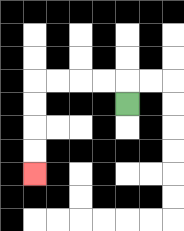{'start': '[5, 4]', 'end': '[1, 7]', 'path_directions': 'U,L,L,L,L,D,D,D,D', 'path_coordinates': '[[5, 4], [5, 3], [4, 3], [3, 3], [2, 3], [1, 3], [1, 4], [1, 5], [1, 6], [1, 7]]'}